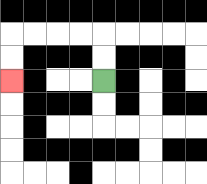{'start': '[4, 3]', 'end': '[0, 3]', 'path_directions': 'U,U,L,L,L,L,D,D', 'path_coordinates': '[[4, 3], [4, 2], [4, 1], [3, 1], [2, 1], [1, 1], [0, 1], [0, 2], [0, 3]]'}